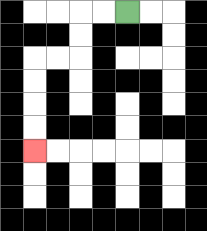{'start': '[5, 0]', 'end': '[1, 6]', 'path_directions': 'L,L,D,D,L,L,D,D,D,D', 'path_coordinates': '[[5, 0], [4, 0], [3, 0], [3, 1], [3, 2], [2, 2], [1, 2], [1, 3], [1, 4], [1, 5], [1, 6]]'}